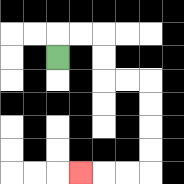{'start': '[2, 2]', 'end': '[3, 7]', 'path_directions': 'U,R,R,D,D,R,R,D,D,D,D,L,L,L', 'path_coordinates': '[[2, 2], [2, 1], [3, 1], [4, 1], [4, 2], [4, 3], [5, 3], [6, 3], [6, 4], [6, 5], [6, 6], [6, 7], [5, 7], [4, 7], [3, 7]]'}